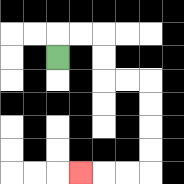{'start': '[2, 2]', 'end': '[3, 7]', 'path_directions': 'U,R,R,D,D,R,R,D,D,D,D,L,L,L', 'path_coordinates': '[[2, 2], [2, 1], [3, 1], [4, 1], [4, 2], [4, 3], [5, 3], [6, 3], [6, 4], [6, 5], [6, 6], [6, 7], [5, 7], [4, 7], [3, 7]]'}